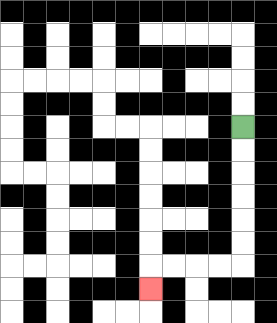{'start': '[10, 5]', 'end': '[6, 12]', 'path_directions': 'D,D,D,D,D,D,L,L,L,L,D', 'path_coordinates': '[[10, 5], [10, 6], [10, 7], [10, 8], [10, 9], [10, 10], [10, 11], [9, 11], [8, 11], [7, 11], [6, 11], [6, 12]]'}